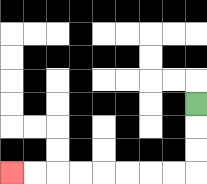{'start': '[8, 4]', 'end': '[0, 7]', 'path_directions': 'D,D,D,L,L,L,L,L,L,L,L', 'path_coordinates': '[[8, 4], [8, 5], [8, 6], [8, 7], [7, 7], [6, 7], [5, 7], [4, 7], [3, 7], [2, 7], [1, 7], [0, 7]]'}